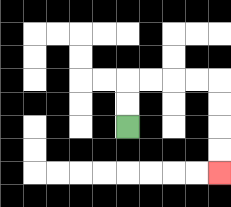{'start': '[5, 5]', 'end': '[9, 7]', 'path_directions': 'U,U,R,R,R,R,D,D,D,D', 'path_coordinates': '[[5, 5], [5, 4], [5, 3], [6, 3], [7, 3], [8, 3], [9, 3], [9, 4], [9, 5], [9, 6], [9, 7]]'}